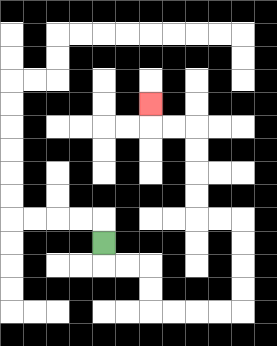{'start': '[4, 10]', 'end': '[6, 4]', 'path_directions': 'D,R,R,D,D,R,R,R,R,U,U,U,U,L,L,U,U,U,U,L,L,U', 'path_coordinates': '[[4, 10], [4, 11], [5, 11], [6, 11], [6, 12], [6, 13], [7, 13], [8, 13], [9, 13], [10, 13], [10, 12], [10, 11], [10, 10], [10, 9], [9, 9], [8, 9], [8, 8], [8, 7], [8, 6], [8, 5], [7, 5], [6, 5], [6, 4]]'}